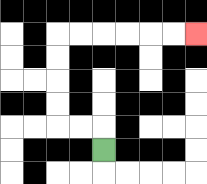{'start': '[4, 6]', 'end': '[8, 1]', 'path_directions': 'U,L,L,U,U,U,U,R,R,R,R,R,R', 'path_coordinates': '[[4, 6], [4, 5], [3, 5], [2, 5], [2, 4], [2, 3], [2, 2], [2, 1], [3, 1], [4, 1], [5, 1], [6, 1], [7, 1], [8, 1]]'}